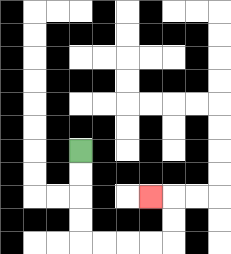{'start': '[3, 6]', 'end': '[6, 8]', 'path_directions': 'D,D,D,D,R,R,R,R,U,U,L', 'path_coordinates': '[[3, 6], [3, 7], [3, 8], [3, 9], [3, 10], [4, 10], [5, 10], [6, 10], [7, 10], [7, 9], [7, 8], [6, 8]]'}